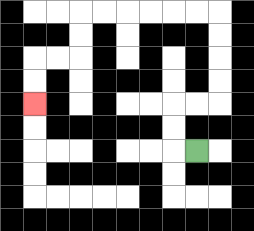{'start': '[8, 6]', 'end': '[1, 4]', 'path_directions': 'L,U,U,R,R,U,U,U,U,L,L,L,L,L,L,D,D,L,L,D,D', 'path_coordinates': '[[8, 6], [7, 6], [7, 5], [7, 4], [8, 4], [9, 4], [9, 3], [9, 2], [9, 1], [9, 0], [8, 0], [7, 0], [6, 0], [5, 0], [4, 0], [3, 0], [3, 1], [3, 2], [2, 2], [1, 2], [1, 3], [1, 4]]'}